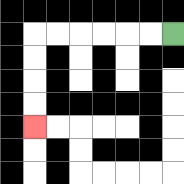{'start': '[7, 1]', 'end': '[1, 5]', 'path_directions': 'L,L,L,L,L,L,D,D,D,D', 'path_coordinates': '[[7, 1], [6, 1], [5, 1], [4, 1], [3, 1], [2, 1], [1, 1], [1, 2], [1, 3], [1, 4], [1, 5]]'}